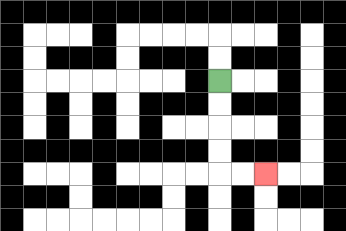{'start': '[9, 3]', 'end': '[11, 7]', 'path_directions': 'D,D,D,D,R,R', 'path_coordinates': '[[9, 3], [9, 4], [9, 5], [9, 6], [9, 7], [10, 7], [11, 7]]'}